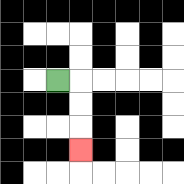{'start': '[2, 3]', 'end': '[3, 6]', 'path_directions': 'R,D,D,D', 'path_coordinates': '[[2, 3], [3, 3], [3, 4], [3, 5], [3, 6]]'}